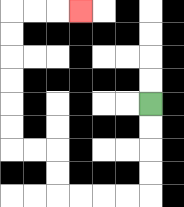{'start': '[6, 4]', 'end': '[3, 0]', 'path_directions': 'D,D,D,D,L,L,L,L,U,U,L,L,U,U,U,U,U,U,R,R,R', 'path_coordinates': '[[6, 4], [6, 5], [6, 6], [6, 7], [6, 8], [5, 8], [4, 8], [3, 8], [2, 8], [2, 7], [2, 6], [1, 6], [0, 6], [0, 5], [0, 4], [0, 3], [0, 2], [0, 1], [0, 0], [1, 0], [2, 0], [3, 0]]'}